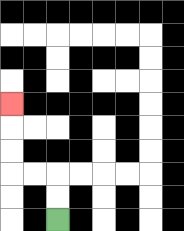{'start': '[2, 9]', 'end': '[0, 4]', 'path_directions': 'U,U,L,L,U,U,U', 'path_coordinates': '[[2, 9], [2, 8], [2, 7], [1, 7], [0, 7], [0, 6], [0, 5], [0, 4]]'}